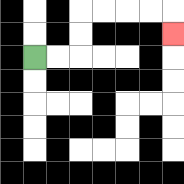{'start': '[1, 2]', 'end': '[7, 1]', 'path_directions': 'R,R,U,U,R,R,R,R,D', 'path_coordinates': '[[1, 2], [2, 2], [3, 2], [3, 1], [3, 0], [4, 0], [5, 0], [6, 0], [7, 0], [7, 1]]'}